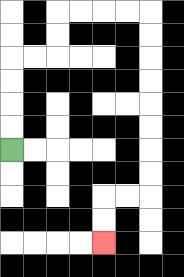{'start': '[0, 6]', 'end': '[4, 10]', 'path_directions': 'U,U,U,U,R,R,U,U,R,R,R,R,D,D,D,D,D,D,D,D,L,L,D,D', 'path_coordinates': '[[0, 6], [0, 5], [0, 4], [0, 3], [0, 2], [1, 2], [2, 2], [2, 1], [2, 0], [3, 0], [4, 0], [5, 0], [6, 0], [6, 1], [6, 2], [6, 3], [6, 4], [6, 5], [6, 6], [6, 7], [6, 8], [5, 8], [4, 8], [4, 9], [4, 10]]'}